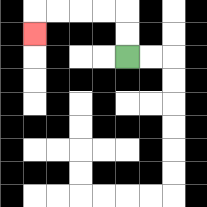{'start': '[5, 2]', 'end': '[1, 1]', 'path_directions': 'U,U,L,L,L,L,D', 'path_coordinates': '[[5, 2], [5, 1], [5, 0], [4, 0], [3, 0], [2, 0], [1, 0], [1, 1]]'}